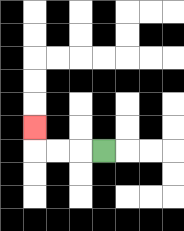{'start': '[4, 6]', 'end': '[1, 5]', 'path_directions': 'L,L,L,U', 'path_coordinates': '[[4, 6], [3, 6], [2, 6], [1, 6], [1, 5]]'}